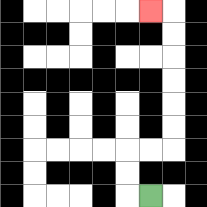{'start': '[6, 8]', 'end': '[6, 0]', 'path_directions': 'L,U,U,R,R,U,U,U,U,U,U,L', 'path_coordinates': '[[6, 8], [5, 8], [5, 7], [5, 6], [6, 6], [7, 6], [7, 5], [7, 4], [7, 3], [7, 2], [7, 1], [7, 0], [6, 0]]'}